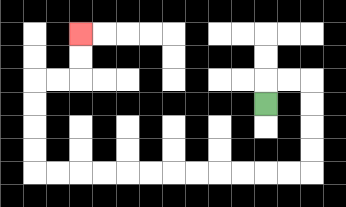{'start': '[11, 4]', 'end': '[3, 1]', 'path_directions': 'U,R,R,D,D,D,D,L,L,L,L,L,L,L,L,L,L,L,L,U,U,U,U,R,R,U,U', 'path_coordinates': '[[11, 4], [11, 3], [12, 3], [13, 3], [13, 4], [13, 5], [13, 6], [13, 7], [12, 7], [11, 7], [10, 7], [9, 7], [8, 7], [7, 7], [6, 7], [5, 7], [4, 7], [3, 7], [2, 7], [1, 7], [1, 6], [1, 5], [1, 4], [1, 3], [2, 3], [3, 3], [3, 2], [3, 1]]'}